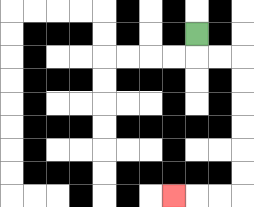{'start': '[8, 1]', 'end': '[7, 8]', 'path_directions': 'D,R,R,D,D,D,D,D,D,L,L,L', 'path_coordinates': '[[8, 1], [8, 2], [9, 2], [10, 2], [10, 3], [10, 4], [10, 5], [10, 6], [10, 7], [10, 8], [9, 8], [8, 8], [7, 8]]'}